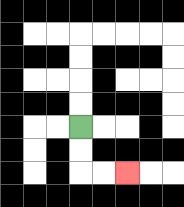{'start': '[3, 5]', 'end': '[5, 7]', 'path_directions': 'D,D,R,R', 'path_coordinates': '[[3, 5], [3, 6], [3, 7], [4, 7], [5, 7]]'}